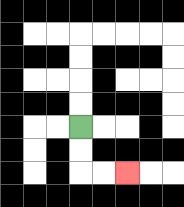{'start': '[3, 5]', 'end': '[5, 7]', 'path_directions': 'D,D,R,R', 'path_coordinates': '[[3, 5], [3, 6], [3, 7], [4, 7], [5, 7]]'}